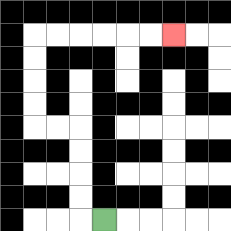{'start': '[4, 9]', 'end': '[7, 1]', 'path_directions': 'L,U,U,U,U,L,L,U,U,U,U,R,R,R,R,R,R', 'path_coordinates': '[[4, 9], [3, 9], [3, 8], [3, 7], [3, 6], [3, 5], [2, 5], [1, 5], [1, 4], [1, 3], [1, 2], [1, 1], [2, 1], [3, 1], [4, 1], [5, 1], [6, 1], [7, 1]]'}